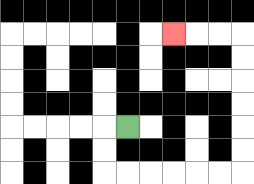{'start': '[5, 5]', 'end': '[7, 1]', 'path_directions': 'L,D,D,R,R,R,R,R,R,U,U,U,U,U,U,L,L,L', 'path_coordinates': '[[5, 5], [4, 5], [4, 6], [4, 7], [5, 7], [6, 7], [7, 7], [8, 7], [9, 7], [10, 7], [10, 6], [10, 5], [10, 4], [10, 3], [10, 2], [10, 1], [9, 1], [8, 1], [7, 1]]'}